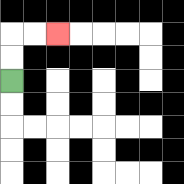{'start': '[0, 3]', 'end': '[2, 1]', 'path_directions': 'U,U,R,R', 'path_coordinates': '[[0, 3], [0, 2], [0, 1], [1, 1], [2, 1]]'}